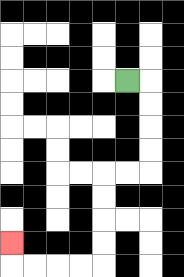{'start': '[5, 3]', 'end': '[0, 10]', 'path_directions': 'R,D,D,D,D,L,L,D,D,D,D,L,L,L,L,U', 'path_coordinates': '[[5, 3], [6, 3], [6, 4], [6, 5], [6, 6], [6, 7], [5, 7], [4, 7], [4, 8], [4, 9], [4, 10], [4, 11], [3, 11], [2, 11], [1, 11], [0, 11], [0, 10]]'}